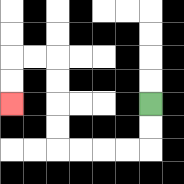{'start': '[6, 4]', 'end': '[0, 4]', 'path_directions': 'D,D,L,L,L,L,U,U,U,U,L,L,D,D', 'path_coordinates': '[[6, 4], [6, 5], [6, 6], [5, 6], [4, 6], [3, 6], [2, 6], [2, 5], [2, 4], [2, 3], [2, 2], [1, 2], [0, 2], [0, 3], [0, 4]]'}